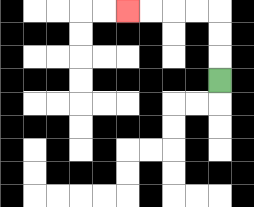{'start': '[9, 3]', 'end': '[5, 0]', 'path_directions': 'U,U,U,L,L,L,L', 'path_coordinates': '[[9, 3], [9, 2], [9, 1], [9, 0], [8, 0], [7, 0], [6, 0], [5, 0]]'}